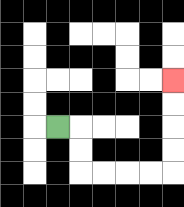{'start': '[2, 5]', 'end': '[7, 3]', 'path_directions': 'R,D,D,R,R,R,R,U,U,U,U', 'path_coordinates': '[[2, 5], [3, 5], [3, 6], [3, 7], [4, 7], [5, 7], [6, 7], [7, 7], [7, 6], [7, 5], [7, 4], [7, 3]]'}